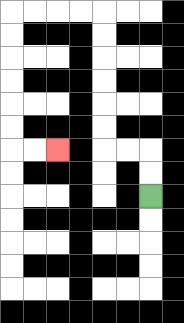{'start': '[6, 8]', 'end': '[2, 6]', 'path_directions': 'U,U,L,L,U,U,U,U,U,U,L,L,L,L,D,D,D,D,D,D,R,R', 'path_coordinates': '[[6, 8], [6, 7], [6, 6], [5, 6], [4, 6], [4, 5], [4, 4], [4, 3], [4, 2], [4, 1], [4, 0], [3, 0], [2, 0], [1, 0], [0, 0], [0, 1], [0, 2], [0, 3], [0, 4], [0, 5], [0, 6], [1, 6], [2, 6]]'}